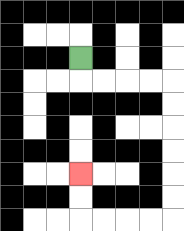{'start': '[3, 2]', 'end': '[3, 7]', 'path_directions': 'D,R,R,R,R,D,D,D,D,D,D,L,L,L,L,U,U', 'path_coordinates': '[[3, 2], [3, 3], [4, 3], [5, 3], [6, 3], [7, 3], [7, 4], [7, 5], [7, 6], [7, 7], [7, 8], [7, 9], [6, 9], [5, 9], [4, 9], [3, 9], [3, 8], [3, 7]]'}